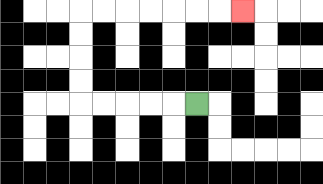{'start': '[8, 4]', 'end': '[10, 0]', 'path_directions': 'L,L,L,L,L,U,U,U,U,R,R,R,R,R,R,R', 'path_coordinates': '[[8, 4], [7, 4], [6, 4], [5, 4], [4, 4], [3, 4], [3, 3], [3, 2], [3, 1], [3, 0], [4, 0], [5, 0], [6, 0], [7, 0], [8, 0], [9, 0], [10, 0]]'}